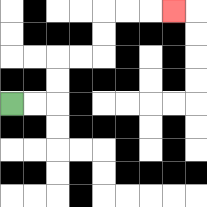{'start': '[0, 4]', 'end': '[7, 0]', 'path_directions': 'R,R,U,U,R,R,U,U,R,R,R', 'path_coordinates': '[[0, 4], [1, 4], [2, 4], [2, 3], [2, 2], [3, 2], [4, 2], [4, 1], [4, 0], [5, 0], [6, 0], [7, 0]]'}